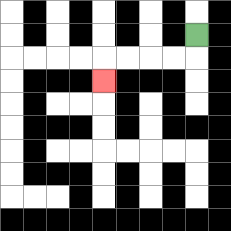{'start': '[8, 1]', 'end': '[4, 3]', 'path_directions': 'D,L,L,L,L,D', 'path_coordinates': '[[8, 1], [8, 2], [7, 2], [6, 2], [5, 2], [4, 2], [4, 3]]'}